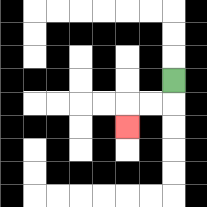{'start': '[7, 3]', 'end': '[5, 5]', 'path_directions': 'D,L,L,D', 'path_coordinates': '[[7, 3], [7, 4], [6, 4], [5, 4], [5, 5]]'}